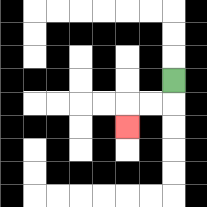{'start': '[7, 3]', 'end': '[5, 5]', 'path_directions': 'D,L,L,D', 'path_coordinates': '[[7, 3], [7, 4], [6, 4], [5, 4], [5, 5]]'}